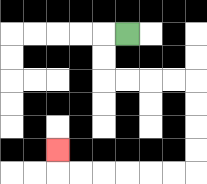{'start': '[5, 1]', 'end': '[2, 6]', 'path_directions': 'L,D,D,R,R,R,R,D,D,D,D,L,L,L,L,L,L,U', 'path_coordinates': '[[5, 1], [4, 1], [4, 2], [4, 3], [5, 3], [6, 3], [7, 3], [8, 3], [8, 4], [8, 5], [8, 6], [8, 7], [7, 7], [6, 7], [5, 7], [4, 7], [3, 7], [2, 7], [2, 6]]'}